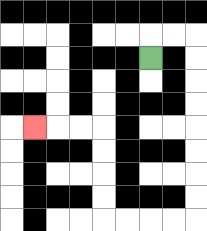{'start': '[6, 2]', 'end': '[1, 5]', 'path_directions': 'U,R,R,D,D,D,D,D,D,D,D,L,L,L,L,U,U,U,U,L,L,L', 'path_coordinates': '[[6, 2], [6, 1], [7, 1], [8, 1], [8, 2], [8, 3], [8, 4], [8, 5], [8, 6], [8, 7], [8, 8], [8, 9], [7, 9], [6, 9], [5, 9], [4, 9], [4, 8], [4, 7], [4, 6], [4, 5], [3, 5], [2, 5], [1, 5]]'}